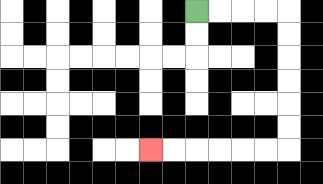{'start': '[8, 0]', 'end': '[6, 6]', 'path_directions': 'R,R,R,R,D,D,D,D,D,D,L,L,L,L,L,L', 'path_coordinates': '[[8, 0], [9, 0], [10, 0], [11, 0], [12, 0], [12, 1], [12, 2], [12, 3], [12, 4], [12, 5], [12, 6], [11, 6], [10, 6], [9, 6], [8, 6], [7, 6], [6, 6]]'}